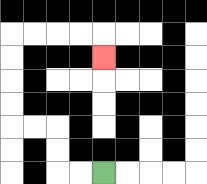{'start': '[4, 7]', 'end': '[4, 2]', 'path_directions': 'L,L,U,U,L,L,U,U,U,U,R,R,R,R,D', 'path_coordinates': '[[4, 7], [3, 7], [2, 7], [2, 6], [2, 5], [1, 5], [0, 5], [0, 4], [0, 3], [0, 2], [0, 1], [1, 1], [2, 1], [3, 1], [4, 1], [4, 2]]'}